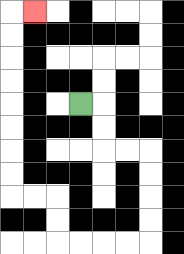{'start': '[3, 4]', 'end': '[1, 0]', 'path_directions': 'R,D,D,R,R,D,D,D,D,L,L,L,L,U,U,L,L,U,U,U,U,U,U,U,U,R', 'path_coordinates': '[[3, 4], [4, 4], [4, 5], [4, 6], [5, 6], [6, 6], [6, 7], [6, 8], [6, 9], [6, 10], [5, 10], [4, 10], [3, 10], [2, 10], [2, 9], [2, 8], [1, 8], [0, 8], [0, 7], [0, 6], [0, 5], [0, 4], [0, 3], [0, 2], [0, 1], [0, 0], [1, 0]]'}